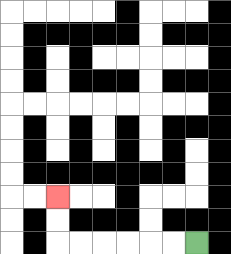{'start': '[8, 10]', 'end': '[2, 8]', 'path_directions': 'L,L,L,L,L,L,U,U', 'path_coordinates': '[[8, 10], [7, 10], [6, 10], [5, 10], [4, 10], [3, 10], [2, 10], [2, 9], [2, 8]]'}